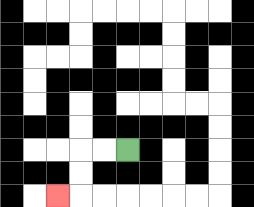{'start': '[5, 6]', 'end': '[2, 8]', 'path_directions': 'L,L,D,D,L', 'path_coordinates': '[[5, 6], [4, 6], [3, 6], [3, 7], [3, 8], [2, 8]]'}